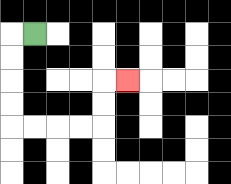{'start': '[1, 1]', 'end': '[5, 3]', 'path_directions': 'L,D,D,D,D,R,R,R,R,U,U,R', 'path_coordinates': '[[1, 1], [0, 1], [0, 2], [0, 3], [0, 4], [0, 5], [1, 5], [2, 5], [3, 5], [4, 5], [4, 4], [4, 3], [5, 3]]'}